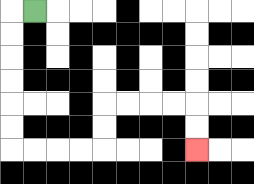{'start': '[1, 0]', 'end': '[8, 6]', 'path_directions': 'L,D,D,D,D,D,D,R,R,R,R,U,U,R,R,R,R,D,D', 'path_coordinates': '[[1, 0], [0, 0], [0, 1], [0, 2], [0, 3], [0, 4], [0, 5], [0, 6], [1, 6], [2, 6], [3, 6], [4, 6], [4, 5], [4, 4], [5, 4], [6, 4], [7, 4], [8, 4], [8, 5], [8, 6]]'}